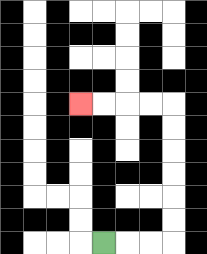{'start': '[4, 10]', 'end': '[3, 4]', 'path_directions': 'R,R,R,U,U,U,U,U,U,L,L,L,L', 'path_coordinates': '[[4, 10], [5, 10], [6, 10], [7, 10], [7, 9], [7, 8], [7, 7], [7, 6], [7, 5], [7, 4], [6, 4], [5, 4], [4, 4], [3, 4]]'}